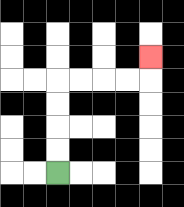{'start': '[2, 7]', 'end': '[6, 2]', 'path_directions': 'U,U,U,U,R,R,R,R,U', 'path_coordinates': '[[2, 7], [2, 6], [2, 5], [2, 4], [2, 3], [3, 3], [4, 3], [5, 3], [6, 3], [6, 2]]'}